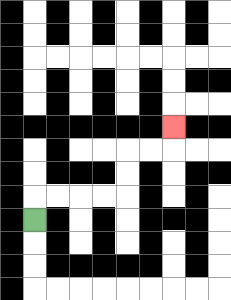{'start': '[1, 9]', 'end': '[7, 5]', 'path_directions': 'U,R,R,R,R,U,U,R,R,U', 'path_coordinates': '[[1, 9], [1, 8], [2, 8], [3, 8], [4, 8], [5, 8], [5, 7], [5, 6], [6, 6], [7, 6], [7, 5]]'}